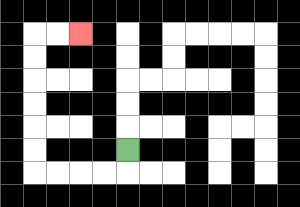{'start': '[5, 6]', 'end': '[3, 1]', 'path_directions': 'D,L,L,L,L,U,U,U,U,U,U,R,R', 'path_coordinates': '[[5, 6], [5, 7], [4, 7], [3, 7], [2, 7], [1, 7], [1, 6], [1, 5], [1, 4], [1, 3], [1, 2], [1, 1], [2, 1], [3, 1]]'}